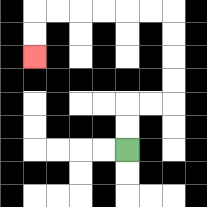{'start': '[5, 6]', 'end': '[1, 2]', 'path_directions': 'U,U,R,R,U,U,U,U,L,L,L,L,L,L,D,D', 'path_coordinates': '[[5, 6], [5, 5], [5, 4], [6, 4], [7, 4], [7, 3], [7, 2], [7, 1], [7, 0], [6, 0], [5, 0], [4, 0], [3, 0], [2, 0], [1, 0], [1, 1], [1, 2]]'}